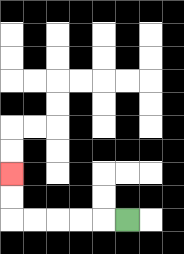{'start': '[5, 9]', 'end': '[0, 7]', 'path_directions': 'L,L,L,L,L,U,U', 'path_coordinates': '[[5, 9], [4, 9], [3, 9], [2, 9], [1, 9], [0, 9], [0, 8], [0, 7]]'}